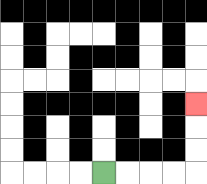{'start': '[4, 7]', 'end': '[8, 4]', 'path_directions': 'R,R,R,R,U,U,U', 'path_coordinates': '[[4, 7], [5, 7], [6, 7], [7, 7], [8, 7], [8, 6], [8, 5], [8, 4]]'}